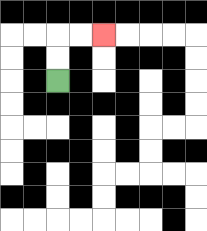{'start': '[2, 3]', 'end': '[4, 1]', 'path_directions': 'U,U,R,R', 'path_coordinates': '[[2, 3], [2, 2], [2, 1], [3, 1], [4, 1]]'}